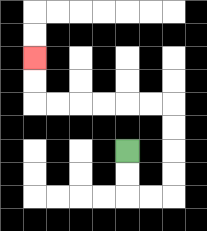{'start': '[5, 6]', 'end': '[1, 2]', 'path_directions': 'D,D,R,R,U,U,U,U,L,L,L,L,L,L,U,U', 'path_coordinates': '[[5, 6], [5, 7], [5, 8], [6, 8], [7, 8], [7, 7], [7, 6], [7, 5], [7, 4], [6, 4], [5, 4], [4, 4], [3, 4], [2, 4], [1, 4], [1, 3], [1, 2]]'}